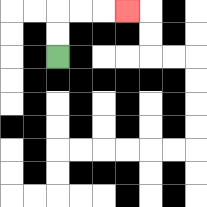{'start': '[2, 2]', 'end': '[5, 0]', 'path_directions': 'U,U,R,R,R', 'path_coordinates': '[[2, 2], [2, 1], [2, 0], [3, 0], [4, 0], [5, 0]]'}